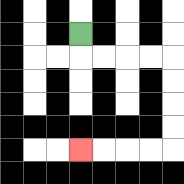{'start': '[3, 1]', 'end': '[3, 6]', 'path_directions': 'D,R,R,R,R,D,D,D,D,L,L,L,L', 'path_coordinates': '[[3, 1], [3, 2], [4, 2], [5, 2], [6, 2], [7, 2], [7, 3], [7, 4], [7, 5], [7, 6], [6, 6], [5, 6], [4, 6], [3, 6]]'}